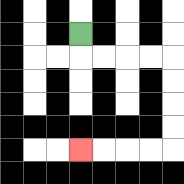{'start': '[3, 1]', 'end': '[3, 6]', 'path_directions': 'D,R,R,R,R,D,D,D,D,L,L,L,L', 'path_coordinates': '[[3, 1], [3, 2], [4, 2], [5, 2], [6, 2], [7, 2], [7, 3], [7, 4], [7, 5], [7, 6], [6, 6], [5, 6], [4, 6], [3, 6]]'}